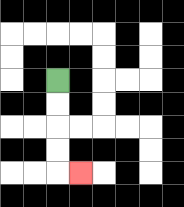{'start': '[2, 3]', 'end': '[3, 7]', 'path_directions': 'D,D,D,D,R', 'path_coordinates': '[[2, 3], [2, 4], [2, 5], [2, 6], [2, 7], [3, 7]]'}